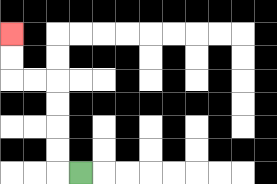{'start': '[3, 7]', 'end': '[0, 1]', 'path_directions': 'L,U,U,U,U,L,L,U,U', 'path_coordinates': '[[3, 7], [2, 7], [2, 6], [2, 5], [2, 4], [2, 3], [1, 3], [0, 3], [0, 2], [0, 1]]'}